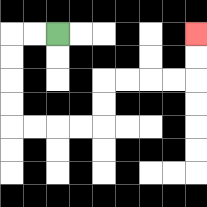{'start': '[2, 1]', 'end': '[8, 1]', 'path_directions': 'L,L,D,D,D,D,R,R,R,R,U,U,R,R,R,R,U,U', 'path_coordinates': '[[2, 1], [1, 1], [0, 1], [0, 2], [0, 3], [0, 4], [0, 5], [1, 5], [2, 5], [3, 5], [4, 5], [4, 4], [4, 3], [5, 3], [6, 3], [7, 3], [8, 3], [8, 2], [8, 1]]'}